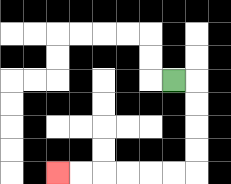{'start': '[7, 3]', 'end': '[2, 7]', 'path_directions': 'R,D,D,D,D,L,L,L,L,L,L', 'path_coordinates': '[[7, 3], [8, 3], [8, 4], [8, 5], [8, 6], [8, 7], [7, 7], [6, 7], [5, 7], [4, 7], [3, 7], [2, 7]]'}